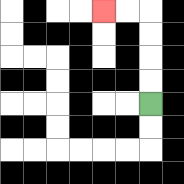{'start': '[6, 4]', 'end': '[4, 0]', 'path_directions': 'U,U,U,U,L,L', 'path_coordinates': '[[6, 4], [6, 3], [6, 2], [6, 1], [6, 0], [5, 0], [4, 0]]'}